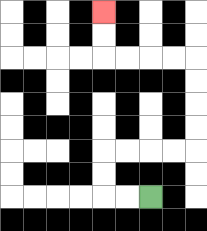{'start': '[6, 8]', 'end': '[4, 0]', 'path_directions': 'L,L,U,U,R,R,R,R,U,U,U,U,L,L,L,L,U,U', 'path_coordinates': '[[6, 8], [5, 8], [4, 8], [4, 7], [4, 6], [5, 6], [6, 6], [7, 6], [8, 6], [8, 5], [8, 4], [8, 3], [8, 2], [7, 2], [6, 2], [5, 2], [4, 2], [4, 1], [4, 0]]'}